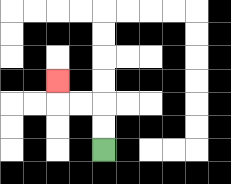{'start': '[4, 6]', 'end': '[2, 3]', 'path_directions': 'U,U,L,L,U', 'path_coordinates': '[[4, 6], [4, 5], [4, 4], [3, 4], [2, 4], [2, 3]]'}